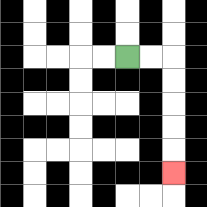{'start': '[5, 2]', 'end': '[7, 7]', 'path_directions': 'R,R,D,D,D,D,D', 'path_coordinates': '[[5, 2], [6, 2], [7, 2], [7, 3], [7, 4], [7, 5], [7, 6], [7, 7]]'}